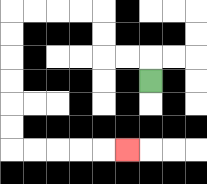{'start': '[6, 3]', 'end': '[5, 6]', 'path_directions': 'U,L,L,U,U,L,L,L,L,D,D,D,D,D,D,R,R,R,R,R', 'path_coordinates': '[[6, 3], [6, 2], [5, 2], [4, 2], [4, 1], [4, 0], [3, 0], [2, 0], [1, 0], [0, 0], [0, 1], [0, 2], [0, 3], [0, 4], [0, 5], [0, 6], [1, 6], [2, 6], [3, 6], [4, 6], [5, 6]]'}